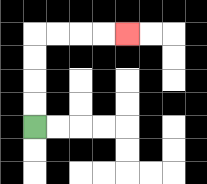{'start': '[1, 5]', 'end': '[5, 1]', 'path_directions': 'U,U,U,U,R,R,R,R', 'path_coordinates': '[[1, 5], [1, 4], [1, 3], [1, 2], [1, 1], [2, 1], [3, 1], [4, 1], [5, 1]]'}